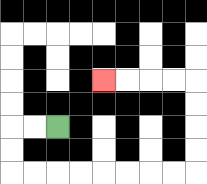{'start': '[2, 5]', 'end': '[4, 3]', 'path_directions': 'L,L,D,D,R,R,R,R,R,R,R,R,U,U,U,U,L,L,L,L', 'path_coordinates': '[[2, 5], [1, 5], [0, 5], [0, 6], [0, 7], [1, 7], [2, 7], [3, 7], [4, 7], [5, 7], [6, 7], [7, 7], [8, 7], [8, 6], [8, 5], [8, 4], [8, 3], [7, 3], [6, 3], [5, 3], [4, 3]]'}